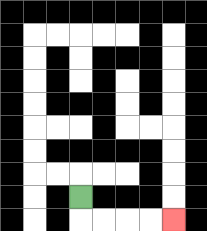{'start': '[3, 8]', 'end': '[7, 9]', 'path_directions': 'D,R,R,R,R', 'path_coordinates': '[[3, 8], [3, 9], [4, 9], [5, 9], [6, 9], [7, 9]]'}